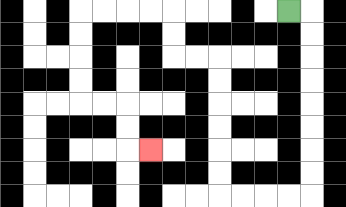{'start': '[12, 0]', 'end': '[6, 6]', 'path_directions': 'R,D,D,D,D,D,D,D,D,L,L,L,L,U,U,U,U,U,U,L,L,U,U,L,L,L,L,D,D,D,D,R,R,D,D,R', 'path_coordinates': '[[12, 0], [13, 0], [13, 1], [13, 2], [13, 3], [13, 4], [13, 5], [13, 6], [13, 7], [13, 8], [12, 8], [11, 8], [10, 8], [9, 8], [9, 7], [9, 6], [9, 5], [9, 4], [9, 3], [9, 2], [8, 2], [7, 2], [7, 1], [7, 0], [6, 0], [5, 0], [4, 0], [3, 0], [3, 1], [3, 2], [3, 3], [3, 4], [4, 4], [5, 4], [5, 5], [5, 6], [6, 6]]'}